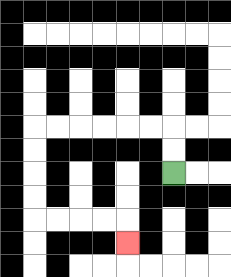{'start': '[7, 7]', 'end': '[5, 10]', 'path_directions': 'U,U,L,L,L,L,L,L,D,D,D,D,R,R,R,R,D', 'path_coordinates': '[[7, 7], [7, 6], [7, 5], [6, 5], [5, 5], [4, 5], [3, 5], [2, 5], [1, 5], [1, 6], [1, 7], [1, 8], [1, 9], [2, 9], [3, 9], [4, 9], [5, 9], [5, 10]]'}